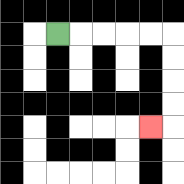{'start': '[2, 1]', 'end': '[6, 5]', 'path_directions': 'R,R,R,R,R,D,D,D,D,L', 'path_coordinates': '[[2, 1], [3, 1], [4, 1], [5, 1], [6, 1], [7, 1], [7, 2], [7, 3], [7, 4], [7, 5], [6, 5]]'}